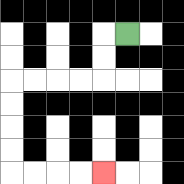{'start': '[5, 1]', 'end': '[4, 7]', 'path_directions': 'L,D,D,L,L,L,L,D,D,D,D,R,R,R,R', 'path_coordinates': '[[5, 1], [4, 1], [4, 2], [4, 3], [3, 3], [2, 3], [1, 3], [0, 3], [0, 4], [0, 5], [0, 6], [0, 7], [1, 7], [2, 7], [3, 7], [4, 7]]'}